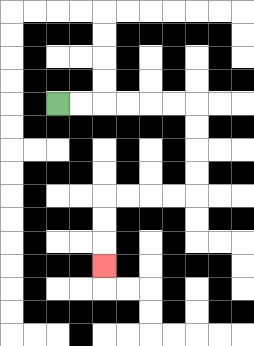{'start': '[2, 4]', 'end': '[4, 11]', 'path_directions': 'R,R,R,R,R,R,D,D,D,D,L,L,L,L,D,D,D', 'path_coordinates': '[[2, 4], [3, 4], [4, 4], [5, 4], [6, 4], [7, 4], [8, 4], [8, 5], [8, 6], [8, 7], [8, 8], [7, 8], [6, 8], [5, 8], [4, 8], [4, 9], [4, 10], [4, 11]]'}